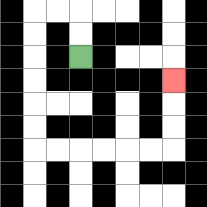{'start': '[3, 2]', 'end': '[7, 3]', 'path_directions': 'U,U,L,L,D,D,D,D,D,D,R,R,R,R,R,R,U,U,U', 'path_coordinates': '[[3, 2], [3, 1], [3, 0], [2, 0], [1, 0], [1, 1], [1, 2], [1, 3], [1, 4], [1, 5], [1, 6], [2, 6], [3, 6], [4, 6], [5, 6], [6, 6], [7, 6], [7, 5], [7, 4], [7, 3]]'}